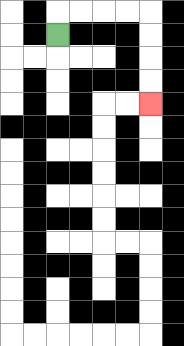{'start': '[2, 1]', 'end': '[6, 4]', 'path_directions': 'U,R,R,R,R,D,D,D,D', 'path_coordinates': '[[2, 1], [2, 0], [3, 0], [4, 0], [5, 0], [6, 0], [6, 1], [6, 2], [6, 3], [6, 4]]'}